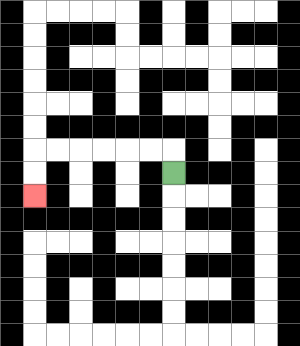{'start': '[7, 7]', 'end': '[1, 8]', 'path_directions': 'U,L,L,L,L,L,L,D,D', 'path_coordinates': '[[7, 7], [7, 6], [6, 6], [5, 6], [4, 6], [3, 6], [2, 6], [1, 6], [1, 7], [1, 8]]'}